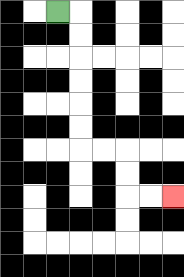{'start': '[2, 0]', 'end': '[7, 8]', 'path_directions': 'R,D,D,D,D,D,D,R,R,D,D,R,R', 'path_coordinates': '[[2, 0], [3, 0], [3, 1], [3, 2], [3, 3], [3, 4], [3, 5], [3, 6], [4, 6], [5, 6], [5, 7], [5, 8], [6, 8], [7, 8]]'}